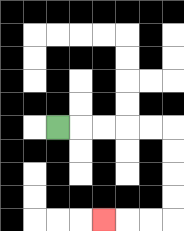{'start': '[2, 5]', 'end': '[4, 9]', 'path_directions': 'R,R,R,R,R,D,D,D,D,L,L,L', 'path_coordinates': '[[2, 5], [3, 5], [4, 5], [5, 5], [6, 5], [7, 5], [7, 6], [7, 7], [7, 8], [7, 9], [6, 9], [5, 9], [4, 9]]'}